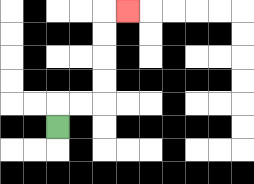{'start': '[2, 5]', 'end': '[5, 0]', 'path_directions': 'U,R,R,U,U,U,U,R', 'path_coordinates': '[[2, 5], [2, 4], [3, 4], [4, 4], [4, 3], [4, 2], [4, 1], [4, 0], [5, 0]]'}